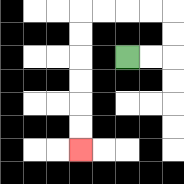{'start': '[5, 2]', 'end': '[3, 6]', 'path_directions': 'R,R,U,U,L,L,L,L,D,D,D,D,D,D', 'path_coordinates': '[[5, 2], [6, 2], [7, 2], [7, 1], [7, 0], [6, 0], [5, 0], [4, 0], [3, 0], [3, 1], [3, 2], [3, 3], [3, 4], [3, 5], [3, 6]]'}